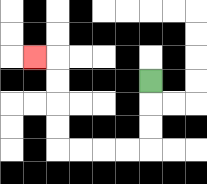{'start': '[6, 3]', 'end': '[1, 2]', 'path_directions': 'D,D,D,L,L,L,L,U,U,U,U,L', 'path_coordinates': '[[6, 3], [6, 4], [6, 5], [6, 6], [5, 6], [4, 6], [3, 6], [2, 6], [2, 5], [2, 4], [2, 3], [2, 2], [1, 2]]'}